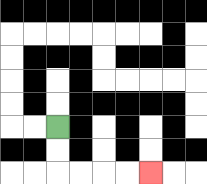{'start': '[2, 5]', 'end': '[6, 7]', 'path_directions': 'D,D,R,R,R,R', 'path_coordinates': '[[2, 5], [2, 6], [2, 7], [3, 7], [4, 7], [5, 7], [6, 7]]'}